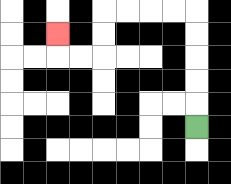{'start': '[8, 5]', 'end': '[2, 1]', 'path_directions': 'U,U,U,U,U,L,L,L,L,D,D,L,L,U', 'path_coordinates': '[[8, 5], [8, 4], [8, 3], [8, 2], [8, 1], [8, 0], [7, 0], [6, 0], [5, 0], [4, 0], [4, 1], [4, 2], [3, 2], [2, 2], [2, 1]]'}